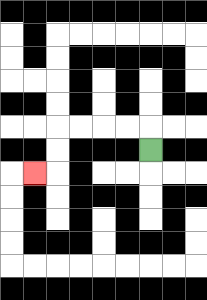{'start': '[6, 6]', 'end': '[1, 7]', 'path_directions': 'U,L,L,L,L,D,D,L', 'path_coordinates': '[[6, 6], [6, 5], [5, 5], [4, 5], [3, 5], [2, 5], [2, 6], [2, 7], [1, 7]]'}